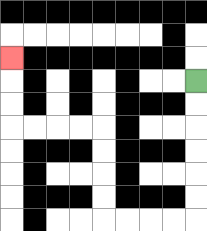{'start': '[8, 3]', 'end': '[0, 2]', 'path_directions': 'D,D,D,D,D,D,L,L,L,L,U,U,U,U,L,L,L,L,U,U,U', 'path_coordinates': '[[8, 3], [8, 4], [8, 5], [8, 6], [8, 7], [8, 8], [8, 9], [7, 9], [6, 9], [5, 9], [4, 9], [4, 8], [4, 7], [4, 6], [4, 5], [3, 5], [2, 5], [1, 5], [0, 5], [0, 4], [0, 3], [0, 2]]'}